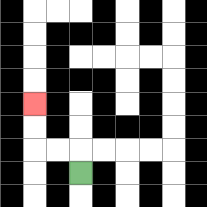{'start': '[3, 7]', 'end': '[1, 4]', 'path_directions': 'U,L,L,U,U', 'path_coordinates': '[[3, 7], [3, 6], [2, 6], [1, 6], [1, 5], [1, 4]]'}